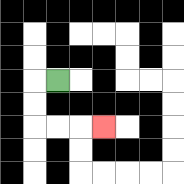{'start': '[2, 3]', 'end': '[4, 5]', 'path_directions': 'L,D,D,R,R,R', 'path_coordinates': '[[2, 3], [1, 3], [1, 4], [1, 5], [2, 5], [3, 5], [4, 5]]'}